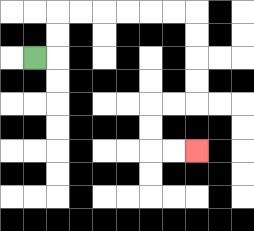{'start': '[1, 2]', 'end': '[8, 6]', 'path_directions': 'R,U,U,R,R,R,R,R,R,D,D,D,D,L,L,D,D,R,R', 'path_coordinates': '[[1, 2], [2, 2], [2, 1], [2, 0], [3, 0], [4, 0], [5, 0], [6, 0], [7, 0], [8, 0], [8, 1], [8, 2], [8, 3], [8, 4], [7, 4], [6, 4], [6, 5], [6, 6], [7, 6], [8, 6]]'}